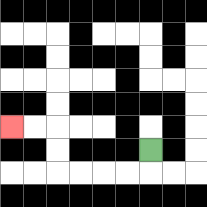{'start': '[6, 6]', 'end': '[0, 5]', 'path_directions': 'D,L,L,L,L,U,U,L,L', 'path_coordinates': '[[6, 6], [6, 7], [5, 7], [4, 7], [3, 7], [2, 7], [2, 6], [2, 5], [1, 5], [0, 5]]'}